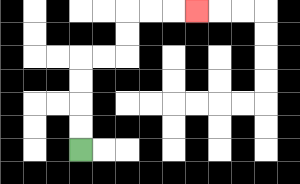{'start': '[3, 6]', 'end': '[8, 0]', 'path_directions': 'U,U,U,U,R,R,U,U,R,R,R', 'path_coordinates': '[[3, 6], [3, 5], [3, 4], [3, 3], [3, 2], [4, 2], [5, 2], [5, 1], [5, 0], [6, 0], [7, 0], [8, 0]]'}